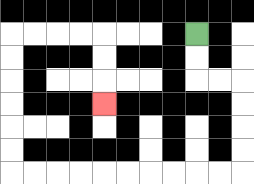{'start': '[8, 1]', 'end': '[4, 4]', 'path_directions': 'D,D,R,R,D,D,D,D,L,L,L,L,L,L,L,L,L,L,U,U,U,U,U,U,R,R,R,R,D,D,D', 'path_coordinates': '[[8, 1], [8, 2], [8, 3], [9, 3], [10, 3], [10, 4], [10, 5], [10, 6], [10, 7], [9, 7], [8, 7], [7, 7], [6, 7], [5, 7], [4, 7], [3, 7], [2, 7], [1, 7], [0, 7], [0, 6], [0, 5], [0, 4], [0, 3], [0, 2], [0, 1], [1, 1], [2, 1], [3, 1], [4, 1], [4, 2], [4, 3], [4, 4]]'}